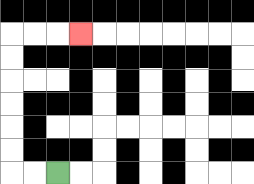{'start': '[2, 7]', 'end': '[3, 1]', 'path_directions': 'L,L,U,U,U,U,U,U,R,R,R', 'path_coordinates': '[[2, 7], [1, 7], [0, 7], [0, 6], [0, 5], [0, 4], [0, 3], [0, 2], [0, 1], [1, 1], [2, 1], [3, 1]]'}